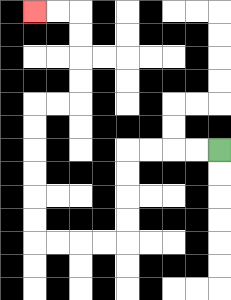{'start': '[9, 6]', 'end': '[1, 0]', 'path_directions': 'L,L,L,L,D,D,D,D,L,L,L,L,U,U,U,U,U,U,R,R,U,U,U,U,L,L', 'path_coordinates': '[[9, 6], [8, 6], [7, 6], [6, 6], [5, 6], [5, 7], [5, 8], [5, 9], [5, 10], [4, 10], [3, 10], [2, 10], [1, 10], [1, 9], [1, 8], [1, 7], [1, 6], [1, 5], [1, 4], [2, 4], [3, 4], [3, 3], [3, 2], [3, 1], [3, 0], [2, 0], [1, 0]]'}